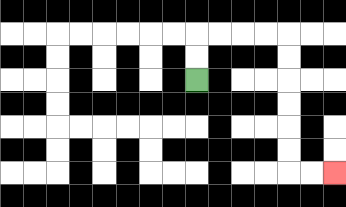{'start': '[8, 3]', 'end': '[14, 7]', 'path_directions': 'U,U,R,R,R,R,D,D,D,D,D,D,R,R', 'path_coordinates': '[[8, 3], [8, 2], [8, 1], [9, 1], [10, 1], [11, 1], [12, 1], [12, 2], [12, 3], [12, 4], [12, 5], [12, 6], [12, 7], [13, 7], [14, 7]]'}